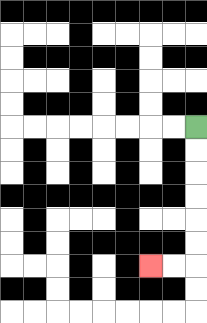{'start': '[8, 5]', 'end': '[6, 11]', 'path_directions': 'D,D,D,D,D,D,L,L', 'path_coordinates': '[[8, 5], [8, 6], [8, 7], [8, 8], [8, 9], [8, 10], [8, 11], [7, 11], [6, 11]]'}